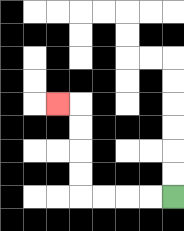{'start': '[7, 8]', 'end': '[2, 4]', 'path_directions': 'L,L,L,L,U,U,U,U,L', 'path_coordinates': '[[7, 8], [6, 8], [5, 8], [4, 8], [3, 8], [3, 7], [3, 6], [3, 5], [3, 4], [2, 4]]'}